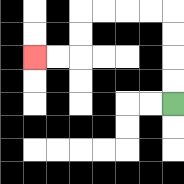{'start': '[7, 4]', 'end': '[1, 2]', 'path_directions': 'U,U,U,U,L,L,L,L,D,D,L,L', 'path_coordinates': '[[7, 4], [7, 3], [7, 2], [7, 1], [7, 0], [6, 0], [5, 0], [4, 0], [3, 0], [3, 1], [3, 2], [2, 2], [1, 2]]'}